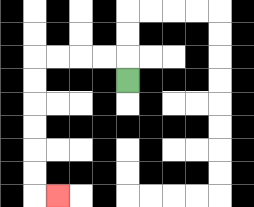{'start': '[5, 3]', 'end': '[2, 8]', 'path_directions': 'U,L,L,L,L,D,D,D,D,D,D,R', 'path_coordinates': '[[5, 3], [5, 2], [4, 2], [3, 2], [2, 2], [1, 2], [1, 3], [1, 4], [1, 5], [1, 6], [1, 7], [1, 8], [2, 8]]'}